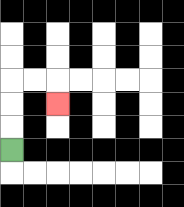{'start': '[0, 6]', 'end': '[2, 4]', 'path_directions': 'U,U,U,R,R,D', 'path_coordinates': '[[0, 6], [0, 5], [0, 4], [0, 3], [1, 3], [2, 3], [2, 4]]'}